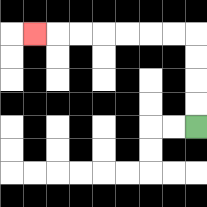{'start': '[8, 5]', 'end': '[1, 1]', 'path_directions': 'U,U,U,U,L,L,L,L,L,L,L', 'path_coordinates': '[[8, 5], [8, 4], [8, 3], [8, 2], [8, 1], [7, 1], [6, 1], [5, 1], [4, 1], [3, 1], [2, 1], [1, 1]]'}